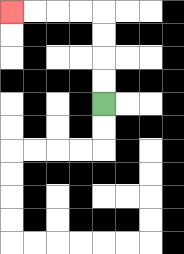{'start': '[4, 4]', 'end': '[0, 0]', 'path_directions': 'U,U,U,U,L,L,L,L', 'path_coordinates': '[[4, 4], [4, 3], [4, 2], [4, 1], [4, 0], [3, 0], [2, 0], [1, 0], [0, 0]]'}